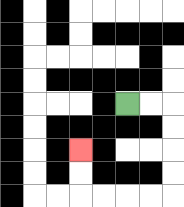{'start': '[5, 4]', 'end': '[3, 6]', 'path_directions': 'R,R,D,D,D,D,L,L,L,L,U,U', 'path_coordinates': '[[5, 4], [6, 4], [7, 4], [7, 5], [7, 6], [7, 7], [7, 8], [6, 8], [5, 8], [4, 8], [3, 8], [3, 7], [3, 6]]'}